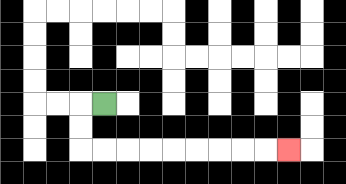{'start': '[4, 4]', 'end': '[12, 6]', 'path_directions': 'L,D,D,R,R,R,R,R,R,R,R,R', 'path_coordinates': '[[4, 4], [3, 4], [3, 5], [3, 6], [4, 6], [5, 6], [6, 6], [7, 6], [8, 6], [9, 6], [10, 6], [11, 6], [12, 6]]'}